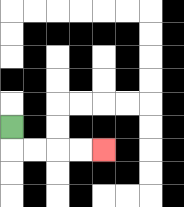{'start': '[0, 5]', 'end': '[4, 6]', 'path_directions': 'D,R,R,R,R', 'path_coordinates': '[[0, 5], [0, 6], [1, 6], [2, 6], [3, 6], [4, 6]]'}